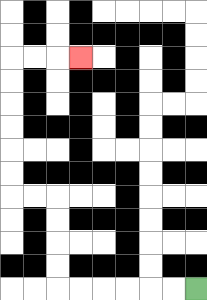{'start': '[8, 12]', 'end': '[3, 2]', 'path_directions': 'L,L,L,L,L,L,U,U,U,U,L,L,U,U,U,U,U,U,R,R,R', 'path_coordinates': '[[8, 12], [7, 12], [6, 12], [5, 12], [4, 12], [3, 12], [2, 12], [2, 11], [2, 10], [2, 9], [2, 8], [1, 8], [0, 8], [0, 7], [0, 6], [0, 5], [0, 4], [0, 3], [0, 2], [1, 2], [2, 2], [3, 2]]'}